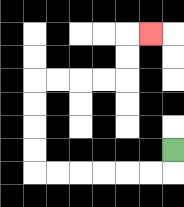{'start': '[7, 6]', 'end': '[6, 1]', 'path_directions': 'D,L,L,L,L,L,L,U,U,U,U,R,R,R,R,U,U,R', 'path_coordinates': '[[7, 6], [7, 7], [6, 7], [5, 7], [4, 7], [3, 7], [2, 7], [1, 7], [1, 6], [1, 5], [1, 4], [1, 3], [2, 3], [3, 3], [4, 3], [5, 3], [5, 2], [5, 1], [6, 1]]'}